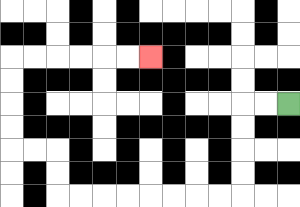{'start': '[12, 4]', 'end': '[6, 2]', 'path_directions': 'L,L,D,D,D,D,L,L,L,L,L,L,L,L,U,U,L,L,U,U,U,U,R,R,R,R,R,R', 'path_coordinates': '[[12, 4], [11, 4], [10, 4], [10, 5], [10, 6], [10, 7], [10, 8], [9, 8], [8, 8], [7, 8], [6, 8], [5, 8], [4, 8], [3, 8], [2, 8], [2, 7], [2, 6], [1, 6], [0, 6], [0, 5], [0, 4], [0, 3], [0, 2], [1, 2], [2, 2], [3, 2], [4, 2], [5, 2], [6, 2]]'}